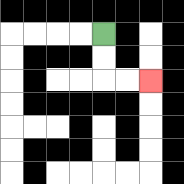{'start': '[4, 1]', 'end': '[6, 3]', 'path_directions': 'D,D,R,R', 'path_coordinates': '[[4, 1], [4, 2], [4, 3], [5, 3], [6, 3]]'}